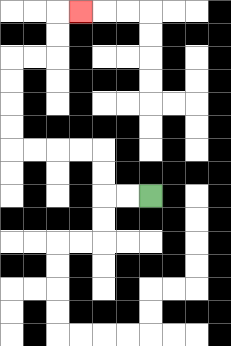{'start': '[6, 8]', 'end': '[3, 0]', 'path_directions': 'L,L,U,U,L,L,L,L,U,U,U,U,R,R,U,U,R', 'path_coordinates': '[[6, 8], [5, 8], [4, 8], [4, 7], [4, 6], [3, 6], [2, 6], [1, 6], [0, 6], [0, 5], [0, 4], [0, 3], [0, 2], [1, 2], [2, 2], [2, 1], [2, 0], [3, 0]]'}